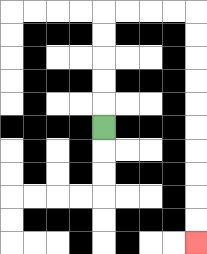{'start': '[4, 5]', 'end': '[8, 10]', 'path_directions': 'U,U,U,U,U,R,R,R,R,D,D,D,D,D,D,D,D,D,D', 'path_coordinates': '[[4, 5], [4, 4], [4, 3], [4, 2], [4, 1], [4, 0], [5, 0], [6, 0], [7, 0], [8, 0], [8, 1], [8, 2], [8, 3], [8, 4], [8, 5], [8, 6], [8, 7], [8, 8], [8, 9], [8, 10]]'}